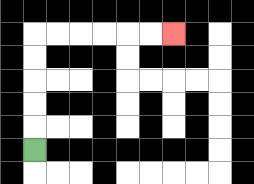{'start': '[1, 6]', 'end': '[7, 1]', 'path_directions': 'U,U,U,U,U,R,R,R,R,R,R', 'path_coordinates': '[[1, 6], [1, 5], [1, 4], [1, 3], [1, 2], [1, 1], [2, 1], [3, 1], [4, 1], [5, 1], [6, 1], [7, 1]]'}